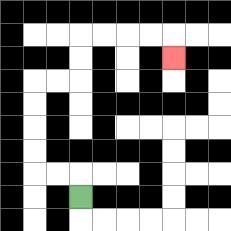{'start': '[3, 8]', 'end': '[7, 2]', 'path_directions': 'U,L,L,U,U,U,U,R,R,U,U,R,R,R,R,D', 'path_coordinates': '[[3, 8], [3, 7], [2, 7], [1, 7], [1, 6], [1, 5], [1, 4], [1, 3], [2, 3], [3, 3], [3, 2], [3, 1], [4, 1], [5, 1], [6, 1], [7, 1], [7, 2]]'}